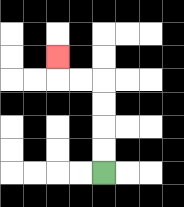{'start': '[4, 7]', 'end': '[2, 2]', 'path_directions': 'U,U,U,U,L,L,U', 'path_coordinates': '[[4, 7], [4, 6], [4, 5], [4, 4], [4, 3], [3, 3], [2, 3], [2, 2]]'}